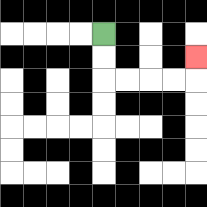{'start': '[4, 1]', 'end': '[8, 2]', 'path_directions': 'D,D,R,R,R,R,U', 'path_coordinates': '[[4, 1], [4, 2], [4, 3], [5, 3], [6, 3], [7, 3], [8, 3], [8, 2]]'}